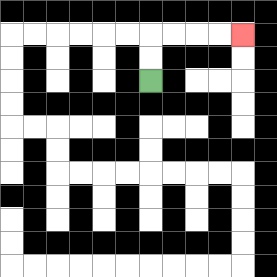{'start': '[6, 3]', 'end': '[10, 1]', 'path_directions': 'U,U,R,R,R,R', 'path_coordinates': '[[6, 3], [6, 2], [6, 1], [7, 1], [8, 1], [9, 1], [10, 1]]'}